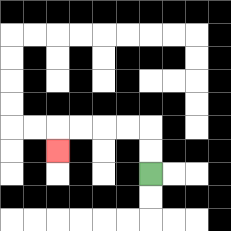{'start': '[6, 7]', 'end': '[2, 6]', 'path_directions': 'U,U,L,L,L,L,D', 'path_coordinates': '[[6, 7], [6, 6], [6, 5], [5, 5], [4, 5], [3, 5], [2, 5], [2, 6]]'}